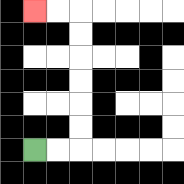{'start': '[1, 6]', 'end': '[1, 0]', 'path_directions': 'R,R,U,U,U,U,U,U,L,L', 'path_coordinates': '[[1, 6], [2, 6], [3, 6], [3, 5], [3, 4], [3, 3], [3, 2], [3, 1], [3, 0], [2, 0], [1, 0]]'}